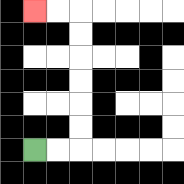{'start': '[1, 6]', 'end': '[1, 0]', 'path_directions': 'R,R,U,U,U,U,U,U,L,L', 'path_coordinates': '[[1, 6], [2, 6], [3, 6], [3, 5], [3, 4], [3, 3], [3, 2], [3, 1], [3, 0], [2, 0], [1, 0]]'}